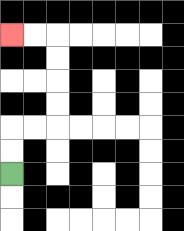{'start': '[0, 7]', 'end': '[0, 1]', 'path_directions': 'U,U,R,R,U,U,U,U,L,L', 'path_coordinates': '[[0, 7], [0, 6], [0, 5], [1, 5], [2, 5], [2, 4], [2, 3], [2, 2], [2, 1], [1, 1], [0, 1]]'}